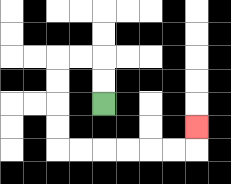{'start': '[4, 4]', 'end': '[8, 5]', 'path_directions': 'U,U,L,L,D,D,D,D,R,R,R,R,R,R,U', 'path_coordinates': '[[4, 4], [4, 3], [4, 2], [3, 2], [2, 2], [2, 3], [2, 4], [2, 5], [2, 6], [3, 6], [4, 6], [5, 6], [6, 6], [7, 6], [8, 6], [8, 5]]'}